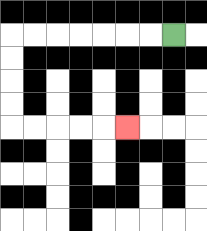{'start': '[7, 1]', 'end': '[5, 5]', 'path_directions': 'L,L,L,L,L,L,L,D,D,D,D,R,R,R,R,R', 'path_coordinates': '[[7, 1], [6, 1], [5, 1], [4, 1], [3, 1], [2, 1], [1, 1], [0, 1], [0, 2], [0, 3], [0, 4], [0, 5], [1, 5], [2, 5], [3, 5], [4, 5], [5, 5]]'}